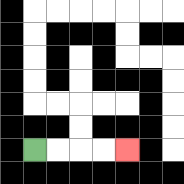{'start': '[1, 6]', 'end': '[5, 6]', 'path_directions': 'R,R,R,R', 'path_coordinates': '[[1, 6], [2, 6], [3, 6], [4, 6], [5, 6]]'}